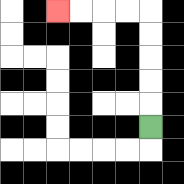{'start': '[6, 5]', 'end': '[2, 0]', 'path_directions': 'U,U,U,U,U,L,L,L,L', 'path_coordinates': '[[6, 5], [6, 4], [6, 3], [6, 2], [6, 1], [6, 0], [5, 0], [4, 0], [3, 0], [2, 0]]'}